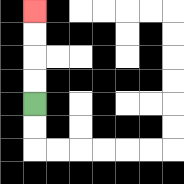{'start': '[1, 4]', 'end': '[1, 0]', 'path_directions': 'U,U,U,U', 'path_coordinates': '[[1, 4], [1, 3], [1, 2], [1, 1], [1, 0]]'}